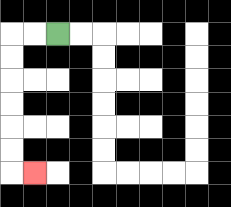{'start': '[2, 1]', 'end': '[1, 7]', 'path_directions': 'L,L,D,D,D,D,D,D,R', 'path_coordinates': '[[2, 1], [1, 1], [0, 1], [0, 2], [0, 3], [0, 4], [0, 5], [0, 6], [0, 7], [1, 7]]'}